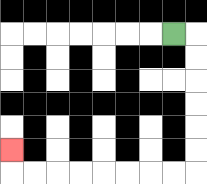{'start': '[7, 1]', 'end': '[0, 6]', 'path_directions': 'R,D,D,D,D,D,D,L,L,L,L,L,L,L,L,U', 'path_coordinates': '[[7, 1], [8, 1], [8, 2], [8, 3], [8, 4], [8, 5], [8, 6], [8, 7], [7, 7], [6, 7], [5, 7], [4, 7], [3, 7], [2, 7], [1, 7], [0, 7], [0, 6]]'}